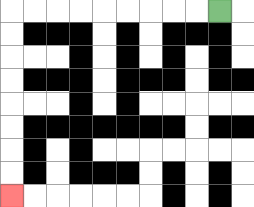{'start': '[9, 0]', 'end': '[0, 8]', 'path_directions': 'L,L,L,L,L,L,L,L,L,D,D,D,D,D,D,D,D', 'path_coordinates': '[[9, 0], [8, 0], [7, 0], [6, 0], [5, 0], [4, 0], [3, 0], [2, 0], [1, 0], [0, 0], [0, 1], [0, 2], [0, 3], [0, 4], [0, 5], [0, 6], [0, 7], [0, 8]]'}